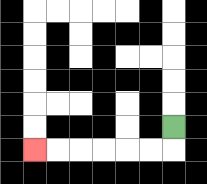{'start': '[7, 5]', 'end': '[1, 6]', 'path_directions': 'D,L,L,L,L,L,L', 'path_coordinates': '[[7, 5], [7, 6], [6, 6], [5, 6], [4, 6], [3, 6], [2, 6], [1, 6]]'}